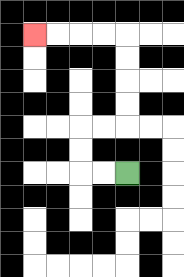{'start': '[5, 7]', 'end': '[1, 1]', 'path_directions': 'L,L,U,U,R,R,U,U,U,U,L,L,L,L', 'path_coordinates': '[[5, 7], [4, 7], [3, 7], [3, 6], [3, 5], [4, 5], [5, 5], [5, 4], [5, 3], [5, 2], [5, 1], [4, 1], [3, 1], [2, 1], [1, 1]]'}